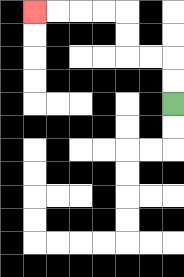{'start': '[7, 4]', 'end': '[1, 0]', 'path_directions': 'U,U,L,L,U,U,L,L,L,L', 'path_coordinates': '[[7, 4], [7, 3], [7, 2], [6, 2], [5, 2], [5, 1], [5, 0], [4, 0], [3, 0], [2, 0], [1, 0]]'}